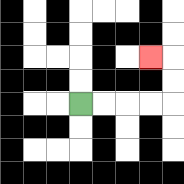{'start': '[3, 4]', 'end': '[6, 2]', 'path_directions': 'R,R,R,R,U,U,L', 'path_coordinates': '[[3, 4], [4, 4], [5, 4], [6, 4], [7, 4], [7, 3], [7, 2], [6, 2]]'}